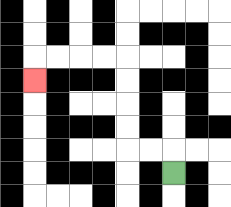{'start': '[7, 7]', 'end': '[1, 3]', 'path_directions': 'U,L,L,U,U,U,U,L,L,L,L,D', 'path_coordinates': '[[7, 7], [7, 6], [6, 6], [5, 6], [5, 5], [5, 4], [5, 3], [5, 2], [4, 2], [3, 2], [2, 2], [1, 2], [1, 3]]'}